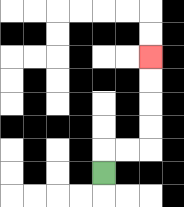{'start': '[4, 7]', 'end': '[6, 2]', 'path_directions': 'U,R,R,U,U,U,U', 'path_coordinates': '[[4, 7], [4, 6], [5, 6], [6, 6], [6, 5], [6, 4], [6, 3], [6, 2]]'}